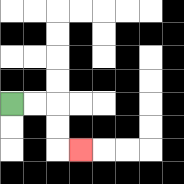{'start': '[0, 4]', 'end': '[3, 6]', 'path_directions': 'R,R,D,D,R', 'path_coordinates': '[[0, 4], [1, 4], [2, 4], [2, 5], [2, 6], [3, 6]]'}